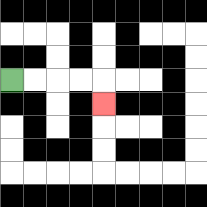{'start': '[0, 3]', 'end': '[4, 4]', 'path_directions': 'R,R,R,R,D', 'path_coordinates': '[[0, 3], [1, 3], [2, 3], [3, 3], [4, 3], [4, 4]]'}